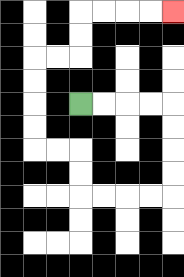{'start': '[3, 4]', 'end': '[7, 0]', 'path_directions': 'R,R,R,R,D,D,D,D,L,L,L,L,U,U,L,L,U,U,U,U,R,R,U,U,R,R,R,R', 'path_coordinates': '[[3, 4], [4, 4], [5, 4], [6, 4], [7, 4], [7, 5], [7, 6], [7, 7], [7, 8], [6, 8], [5, 8], [4, 8], [3, 8], [3, 7], [3, 6], [2, 6], [1, 6], [1, 5], [1, 4], [1, 3], [1, 2], [2, 2], [3, 2], [3, 1], [3, 0], [4, 0], [5, 0], [6, 0], [7, 0]]'}